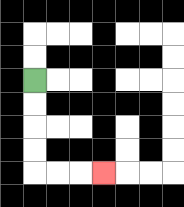{'start': '[1, 3]', 'end': '[4, 7]', 'path_directions': 'D,D,D,D,R,R,R', 'path_coordinates': '[[1, 3], [1, 4], [1, 5], [1, 6], [1, 7], [2, 7], [3, 7], [4, 7]]'}